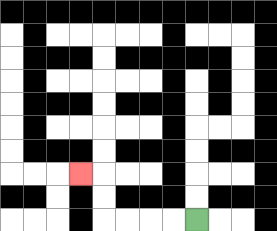{'start': '[8, 9]', 'end': '[3, 7]', 'path_directions': 'L,L,L,L,U,U,L', 'path_coordinates': '[[8, 9], [7, 9], [6, 9], [5, 9], [4, 9], [4, 8], [4, 7], [3, 7]]'}